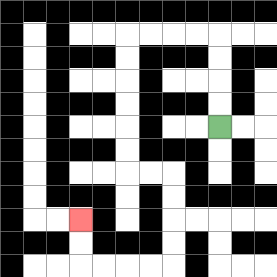{'start': '[9, 5]', 'end': '[3, 9]', 'path_directions': 'U,U,U,U,L,L,L,L,D,D,D,D,D,D,R,R,D,D,D,D,L,L,L,L,U,U', 'path_coordinates': '[[9, 5], [9, 4], [9, 3], [9, 2], [9, 1], [8, 1], [7, 1], [6, 1], [5, 1], [5, 2], [5, 3], [5, 4], [5, 5], [5, 6], [5, 7], [6, 7], [7, 7], [7, 8], [7, 9], [7, 10], [7, 11], [6, 11], [5, 11], [4, 11], [3, 11], [3, 10], [3, 9]]'}